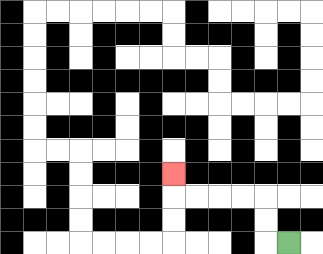{'start': '[12, 10]', 'end': '[7, 7]', 'path_directions': 'L,U,U,L,L,L,L,U', 'path_coordinates': '[[12, 10], [11, 10], [11, 9], [11, 8], [10, 8], [9, 8], [8, 8], [7, 8], [7, 7]]'}